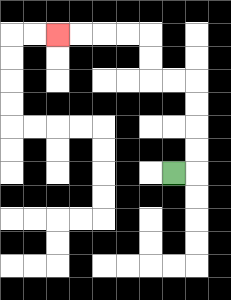{'start': '[7, 7]', 'end': '[2, 1]', 'path_directions': 'R,U,U,U,U,L,L,U,U,L,L,L,L', 'path_coordinates': '[[7, 7], [8, 7], [8, 6], [8, 5], [8, 4], [8, 3], [7, 3], [6, 3], [6, 2], [6, 1], [5, 1], [4, 1], [3, 1], [2, 1]]'}